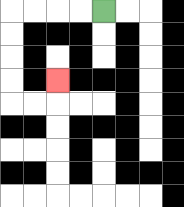{'start': '[4, 0]', 'end': '[2, 3]', 'path_directions': 'L,L,L,L,D,D,D,D,R,R,U', 'path_coordinates': '[[4, 0], [3, 0], [2, 0], [1, 0], [0, 0], [0, 1], [0, 2], [0, 3], [0, 4], [1, 4], [2, 4], [2, 3]]'}